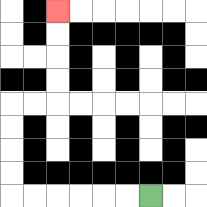{'start': '[6, 8]', 'end': '[2, 0]', 'path_directions': 'L,L,L,L,L,L,U,U,U,U,R,R,U,U,U,U', 'path_coordinates': '[[6, 8], [5, 8], [4, 8], [3, 8], [2, 8], [1, 8], [0, 8], [0, 7], [0, 6], [0, 5], [0, 4], [1, 4], [2, 4], [2, 3], [2, 2], [2, 1], [2, 0]]'}